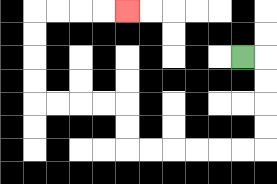{'start': '[10, 2]', 'end': '[5, 0]', 'path_directions': 'R,D,D,D,D,L,L,L,L,L,L,U,U,L,L,L,L,U,U,U,U,R,R,R,R', 'path_coordinates': '[[10, 2], [11, 2], [11, 3], [11, 4], [11, 5], [11, 6], [10, 6], [9, 6], [8, 6], [7, 6], [6, 6], [5, 6], [5, 5], [5, 4], [4, 4], [3, 4], [2, 4], [1, 4], [1, 3], [1, 2], [1, 1], [1, 0], [2, 0], [3, 0], [4, 0], [5, 0]]'}